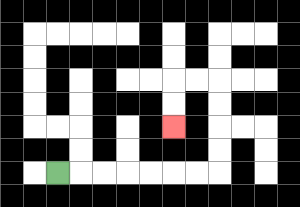{'start': '[2, 7]', 'end': '[7, 5]', 'path_directions': 'R,R,R,R,R,R,R,U,U,U,U,L,L,D,D', 'path_coordinates': '[[2, 7], [3, 7], [4, 7], [5, 7], [6, 7], [7, 7], [8, 7], [9, 7], [9, 6], [9, 5], [9, 4], [9, 3], [8, 3], [7, 3], [7, 4], [7, 5]]'}